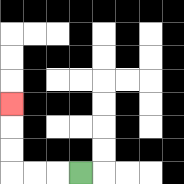{'start': '[3, 7]', 'end': '[0, 4]', 'path_directions': 'L,L,L,U,U,U', 'path_coordinates': '[[3, 7], [2, 7], [1, 7], [0, 7], [0, 6], [0, 5], [0, 4]]'}